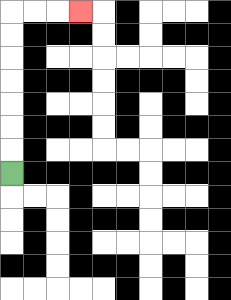{'start': '[0, 7]', 'end': '[3, 0]', 'path_directions': 'U,U,U,U,U,U,U,R,R,R', 'path_coordinates': '[[0, 7], [0, 6], [0, 5], [0, 4], [0, 3], [0, 2], [0, 1], [0, 0], [1, 0], [2, 0], [3, 0]]'}